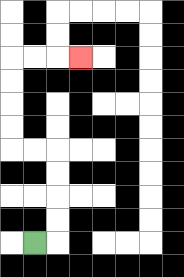{'start': '[1, 10]', 'end': '[3, 2]', 'path_directions': 'R,U,U,U,U,L,L,U,U,U,U,R,R,R', 'path_coordinates': '[[1, 10], [2, 10], [2, 9], [2, 8], [2, 7], [2, 6], [1, 6], [0, 6], [0, 5], [0, 4], [0, 3], [0, 2], [1, 2], [2, 2], [3, 2]]'}